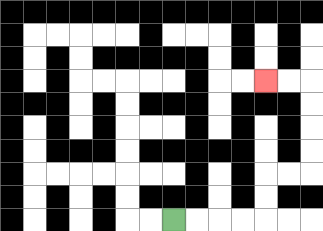{'start': '[7, 9]', 'end': '[11, 3]', 'path_directions': 'R,R,R,R,U,U,R,R,U,U,U,U,L,L', 'path_coordinates': '[[7, 9], [8, 9], [9, 9], [10, 9], [11, 9], [11, 8], [11, 7], [12, 7], [13, 7], [13, 6], [13, 5], [13, 4], [13, 3], [12, 3], [11, 3]]'}